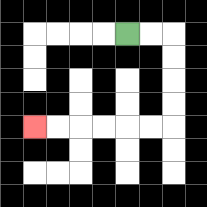{'start': '[5, 1]', 'end': '[1, 5]', 'path_directions': 'R,R,D,D,D,D,L,L,L,L,L,L', 'path_coordinates': '[[5, 1], [6, 1], [7, 1], [7, 2], [7, 3], [7, 4], [7, 5], [6, 5], [5, 5], [4, 5], [3, 5], [2, 5], [1, 5]]'}